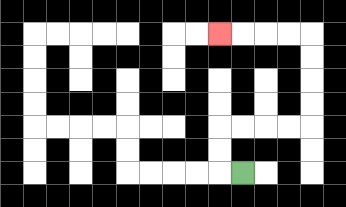{'start': '[10, 7]', 'end': '[9, 1]', 'path_directions': 'L,U,U,R,R,R,R,U,U,U,U,L,L,L,L', 'path_coordinates': '[[10, 7], [9, 7], [9, 6], [9, 5], [10, 5], [11, 5], [12, 5], [13, 5], [13, 4], [13, 3], [13, 2], [13, 1], [12, 1], [11, 1], [10, 1], [9, 1]]'}